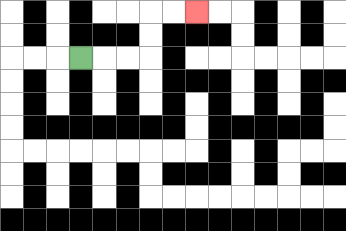{'start': '[3, 2]', 'end': '[8, 0]', 'path_directions': 'R,R,R,U,U,R,R', 'path_coordinates': '[[3, 2], [4, 2], [5, 2], [6, 2], [6, 1], [6, 0], [7, 0], [8, 0]]'}